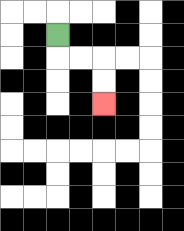{'start': '[2, 1]', 'end': '[4, 4]', 'path_directions': 'D,R,R,D,D', 'path_coordinates': '[[2, 1], [2, 2], [3, 2], [4, 2], [4, 3], [4, 4]]'}